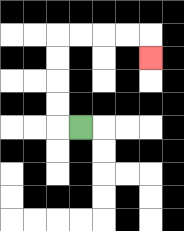{'start': '[3, 5]', 'end': '[6, 2]', 'path_directions': 'L,U,U,U,U,R,R,R,R,D', 'path_coordinates': '[[3, 5], [2, 5], [2, 4], [2, 3], [2, 2], [2, 1], [3, 1], [4, 1], [5, 1], [6, 1], [6, 2]]'}